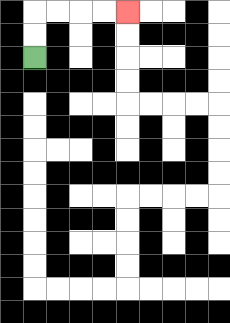{'start': '[1, 2]', 'end': '[5, 0]', 'path_directions': 'U,U,R,R,R,R', 'path_coordinates': '[[1, 2], [1, 1], [1, 0], [2, 0], [3, 0], [4, 0], [5, 0]]'}